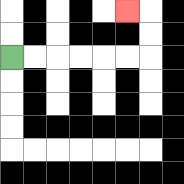{'start': '[0, 2]', 'end': '[5, 0]', 'path_directions': 'R,R,R,R,R,R,U,U,L', 'path_coordinates': '[[0, 2], [1, 2], [2, 2], [3, 2], [4, 2], [5, 2], [6, 2], [6, 1], [6, 0], [5, 0]]'}